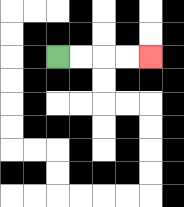{'start': '[2, 2]', 'end': '[6, 2]', 'path_directions': 'R,R,R,R', 'path_coordinates': '[[2, 2], [3, 2], [4, 2], [5, 2], [6, 2]]'}